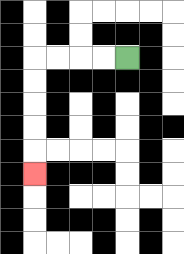{'start': '[5, 2]', 'end': '[1, 7]', 'path_directions': 'L,L,L,L,D,D,D,D,D', 'path_coordinates': '[[5, 2], [4, 2], [3, 2], [2, 2], [1, 2], [1, 3], [1, 4], [1, 5], [1, 6], [1, 7]]'}